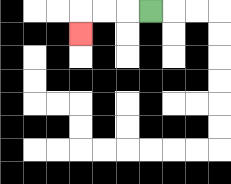{'start': '[6, 0]', 'end': '[3, 1]', 'path_directions': 'L,L,L,D', 'path_coordinates': '[[6, 0], [5, 0], [4, 0], [3, 0], [3, 1]]'}